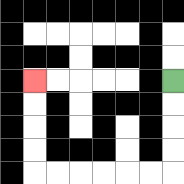{'start': '[7, 3]', 'end': '[1, 3]', 'path_directions': 'D,D,D,D,L,L,L,L,L,L,U,U,U,U', 'path_coordinates': '[[7, 3], [7, 4], [7, 5], [7, 6], [7, 7], [6, 7], [5, 7], [4, 7], [3, 7], [2, 7], [1, 7], [1, 6], [1, 5], [1, 4], [1, 3]]'}